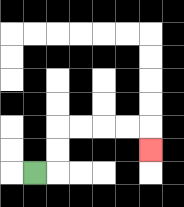{'start': '[1, 7]', 'end': '[6, 6]', 'path_directions': 'R,U,U,R,R,R,R,D', 'path_coordinates': '[[1, 7], [2, 7], [2, 6], [2, 5], [3, 5], [4, 5], [5, 5], [6, 5], [6, 6]]'}